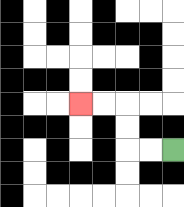{'start': '[7, 6]', 'end': '[3, 4]', 'path_directions': 'L,L,U,U,L,L', 'path_coordinates': '[[7, 6], [6, 6], [5, 6], [5, 5], [5, 4], [4, 4], [3, 4]]'}